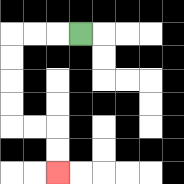{'start': '[3, 1]', 'end': '[2, 7]', 'path_directions': 'L,L,L,D,D,D,D,R,R,D,D', 'path_coordinates': '[[3, 1], [2, 1], [1, 1], [0, 1], [0, 2], [0, 3], [0, 4], [0, 5], [1, 5], [2, 5], [2, 6], [2, 7]]'}